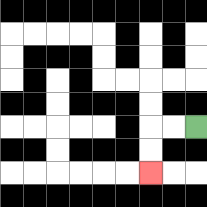{'start': '[8, 5]', 'end': '[6, 7]', 'path_directions': 'L,L,D,D', 'path_coordinates': '[[8, 5], [7, 5], [6, 5], [6, 6], [6, 7]]'}